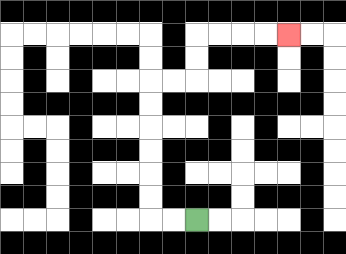{'start': '[8, 9]', 'end': '[12, 1]', 'path_directions': 'L,L,U,U,U,U,U,U,R,R,U,U,R,R,R,R', 'path_coordinates': '[[8, 9], [7, 9], [6, 9], [6, 8], [6, 7], [6, 6], [6, 5], [6, 4], [6, 3], [7, 3], [8, 3], [8, 2], [8, 1], [9, 1], [10, 1], [11, 1], [12, 1]]'}